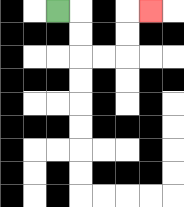{'start': '[2, 0]', 'end': '[6, 0]', 'path_directions': 'R,D,D,R,R,U,U,R', 'path_coordinates': '[[2, 0], [3, 0], [3, 1], [3, 2], [4, 2], [5, 2], [5, 1], [5, 0], [6, 0]]'}